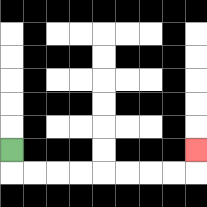{'start': '[0, 6]', 'end': '[8, 6]', 'path_directions': 'D,R,R,R,R,R,R,R,R,U', 'path_coordinates': '[[0, 6], [0, 7], [1, 7], [2, 7], [3, 7], [4, 7], [5, 7], [6, 7], [7, 7], [8, 7], [8, 6]]'}